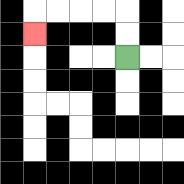{'start': '[5, 2]', 'end': '[1, 1]', 'path_directions': 'U,U,L,L,L,L,D', 'path_coordinates': '[[5, 2], [5, 1], [5, 0], [4, 0], [3, 0], [2, 0], [1, 0], [1, 1]]'}